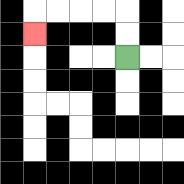{'start': '[5, 2]', 'end': '[1, 1]', 'path_directions': 'U,U,L,L,L,L,D', 'path_coordinates': '[[5, 2], [5, 1], [5, 0], [4, 0], [3, 0], [2, 0], [1, 0], [1, 1]]'}